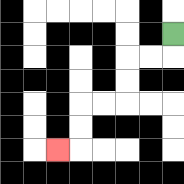{'start': '[7, 1]', 'end': '[2, 6]', 'path_directions': 'D,L,L,D,D,L,L,D,D,L', 'path_coordinates': '[[7, 1], [7, 2], [6, 2], [5, 2], [5, 3], [5, 4], [4, 4], [3, 4], [3, 5], [3, 6], [2, 6]]'}